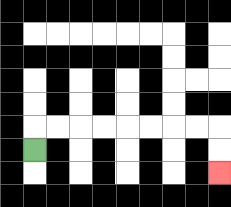{'start': '[1, 6]', 'end': '[9, 7]', 'path_directions': 'U,R,R,R,R,R,R,R,R,D,D', 'path_coordinates': '[[1, 6], [1, 5], [2, 5], [3, 5], [4, 5], [5, 5], [6, 5], [7, 5], [8, 5], [9, 5], [9, 6], [9, 7]]'}